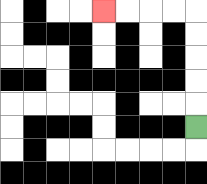{'start': '[8, 5]', 'end': '[4, 0]', 'path_directions': 'U,U,U,U,U,L,L,L,L', 'path_coordinates': '[[8, 5], [8, 4], [8, 3], [8, 2], [8, 1], [8, 0], [7, 0], [6, 0], [5, 0], [4, 0]]'}